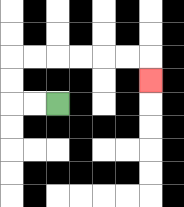{'start': '[2, 4]', 'end': '[6, 3]', 'path_directions': 'L,L,U,U,R,R,R,R,R,R,D', 'path_coordinates': '[[2, 4], [1, 4], [0, 4], [0, 3], [0, 2], [1, 2], [2, 2], [3, 2], [4, 2], [5, 2], [6, 2], [6, 3]]'}